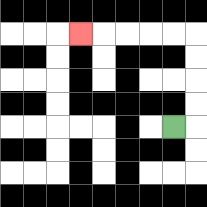{'start': '[7, 5]', 'end': '[3, 1]', 'path_directions': 'R,U,U,U,U,L,L,L,L,L', 'path_coordinates': '[[7, 5], [8, 5], [8, 4], [8, 3], [8, 2], [8, 1], [7, 1], [6, 1], [5, 1], [4, 1], [3, 1]]'}